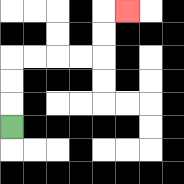{'start': '[0, 5]', 'end': '[5, 0]', 'path_directions': 'U,U,U,R,R,R,R,U,U,R', 'path_coordinates': '[[0, 5], [0, 4], [0, 3], [0, 2], [1, 2], [2, 2], [3, 2], [4, 2], [4, 1], [4, 0], [5, 0]]'}